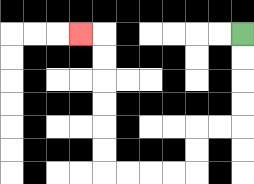{'start': '[10, 1]', 'end': '[3, 1]', 'path_directions': 'D,D,D,D,L,L,D,D,L,L,L,L,U,U,U,U,U,U,L', 'path_coordinates': '[[10, 1], [10, 2], [10, 3], [10, 4], [10, 5], [9, 5], [8, 5], [8, 6], [8, 7], [7, 7], [6, 7], [5, 7], [4, 7], [4, 6], [4, 5], [4, 4], [4, 3], [4, 2], [4, 1], [3, 1]]'}